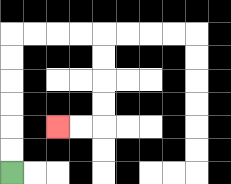{'start': '[0, 7]', 'end': '[2, 5]', 'path_directions': 'U,U,U,U,U,U,R,R,R,R,D,D,D,D,L,L', 'path_coordinates': '[[0, 7], [0, 6], [0, 5], [0, 4], [0, 3], [0, 2], [0, 1], [1, 1], [2, 1], [3, 1], [4, 1], [4, 2], [4, 3], [4, 4], [4, 5], [3, 5], [2, 5]]'}